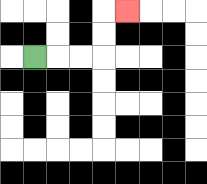{'start': '[1, 2]', 'end': '[5, 0]', 'path_directions': 'R,R,R,U,U,R', 'path_coordinates': '[[1, 2], [2, 2], [3, 2], [4, 2], [4, 1], [4, 0], [5, 0]]'}